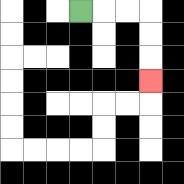{'start': '[3, 0]', 'end': '[6, 3]', 'path_directions': 'R,R,R,D,D,D', 'path_coordinates': '[[3, 0], [4, 0], [5, 0], [6, 0], [6, 1], [6, 2], [6, 3]]'}